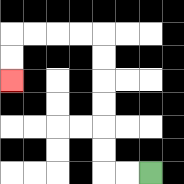{'start': '[6, 7]', 'end': '[0, 3]', 'path_directions': 'L,L,U,U,U,U,U,U,L,L,L,L,D,D', 'path_coordinates': '[[6, 7], [5, 7], [4, 7], [4, 6], [4, 5], [4, 4], [4, 3], [4, 2], [4, 1], [3, 1], [2, 1], [1, 1], [0, 1], [0, 2], [0, 3]]'}